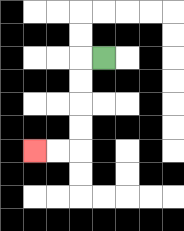{'start': '[4, 2]', 'end': '[1, 6]', 'path_directions': 'L,D,D,D,D,L,L', 'path_coordinates': '[[4, 2], [3, 2], [3, 3], [3, 4], [3, 5], [3, 6], [2, 6], [1, 6]]'}